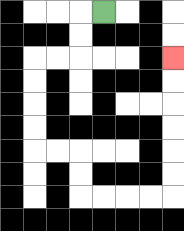{'start': '[4, 0]', 'end': '[7, 2]', 'path_directions': 'L,D,D,L,L,D,D,D,D,R,R,D,D,R,R,R,R,U,U,U,U,U,U', 'path_coordinates': '[[4, 0], [3, 0], [3, 1], [3, 2], [2, 2], [1, 2], [1, 3], [1, 4], [1, 5], [1, 6], [2, 6], [3, 6], [3, 7], [3, 8], [4, 8], [5, 8], [6, 8], [7, 8], [7, 7], [7, 6], [7, 5], [7, 4], [7, 3], [7, 2]]'}